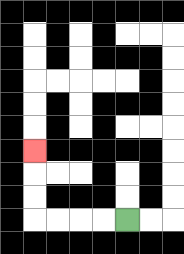{'start': '[5, 9]', 'end': '[1, 6]', 'path_directions': 'L,L,L,L,U,U,U', 'path_coordinates': '[[5, 9], [4, 9], [3, 9], [2, 9], [1, 9], [1, 8], [1, 7], [1, 6]]'}